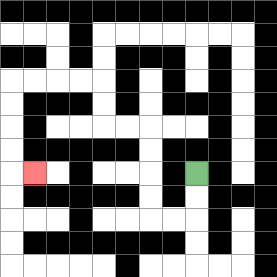{'start': '[8, 7]', 'end': '[1, 7]', 'path_directions': 'D,D,L,L,U,U,U,U,L,L,U,U,L,L,L,L,D,D,D,D,R', 'path_coordinates': '[[8, 7], [8, 8], [8, 9], [7, 9], [6, 9], [6, 8], [6, 7], [6, 6], [6, 5], [5, 5], [4, 5], [4, 4], [4, 3], [3, 3], [2, 3], [1, 3], [0, 3], [0, 4], [0, 5], [0, 6], [0, 7], [1, 7]]'}